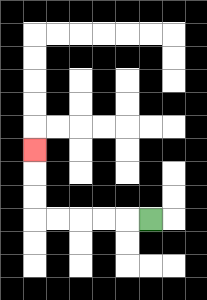{'start': '[6, 9]', 'end': '[1, 6]', 'path_directions': 'L,L,L,L,L,U,U,U', 'path_coordinates': '[[6, 9], [5, 9], [4, 9], [3, 9], [2, 9], [1, 9], [1, 8], [1, 7], [1, 6]]'}